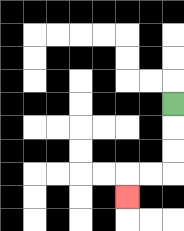{'start': '[7, 4]', 'end': '[5, 8]', 'path_directions': 'D,D,D,L,L,D', 'path_coordinates': '[[7, 4], [7, 5], [7, 6], [7, 7], [6, 7], [5, 7], [5, 8]]'}